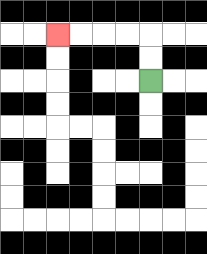{'start': '[6, 3]', 'end': '[2, 1]', 'path_directions': 'U,U,L,L,L,L', 'path_coordinates': '[[6, 3], [6, 2], [6, 1], [5, 1], [4, 1], [3, 1], [2, 1]]'}